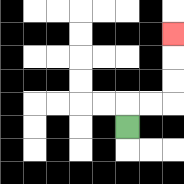{'start': '[5, 5]', 'end': '[7, 1]', 'path_directions': 'U,R,R,U,U,U', 'path_coordinates': '[[5, 5], [5, 4], [6, 4], [7, 4], [7, 3], [7, 2], [7, 1]]'}